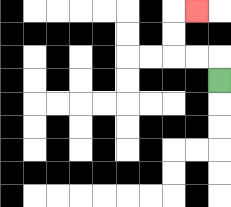{'start': '[9, 3]', 'end': '[8, 0]', 'path_directions': 'U,L,L,U,U,R', 'path_coordinates': '[[9, 3], [9, 2], [8, 2], [7, 2], [7, 1], [7, 0], [8, 0]]'}